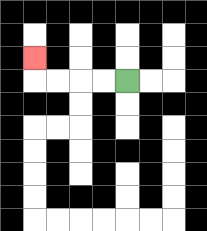{'start': '[5, 3]', 'end': '[1, 2]', 'path_directions': 'L,L,L,L,U', 'path_coordinates': '[[5, 3], [4, 3], [3, 3], [2, 3], [1, 3], [1, 2]]'}